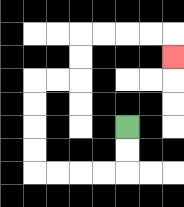{'start': '[5, 5]', 'end': '[7, 2]', 'path_directions': 'D,D,L,L,L,L,U,U,U,U,R,R,U,U,R,R,R,R,D', 'path_coordinates': '[[5, 5], [5, 6], [5, 7], [4, 7], [3, 7], [2, 7], [1, 7], [1, 6], [1, 5], [1, 4], [1, 3], [2, 3], [3, 3], [3, 2], [3, 1], [4, 1], [5, 1], [6, 1], [7, 1], [7, 2]]'}